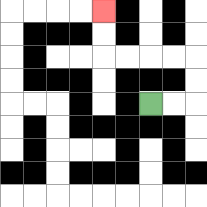{'start': '[6, 4]', 'end': '[4, 0]', 'path_directions': 'R,R,U,U,L,L,L,L,U,U', 'path_coordinates': '[[6, 4], [7, 4], [8, 4], [8, 3], [8, 2], [7, 2], [6, 2], [5, 2], [4, 2], [4, 1], [4, 0]]'}